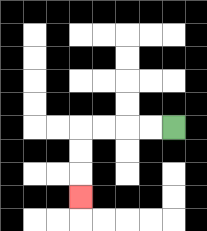{'start': '[7, 5]', 'end': '[3, 8]', 'path_directions': 'L,L,L,L,D,D,D', 'path_coordinates': '[[7, 5], [6, 5], [5, 5], [4, 5], [3, 5], [3, 6], [3, 7], [3, 8]]'}